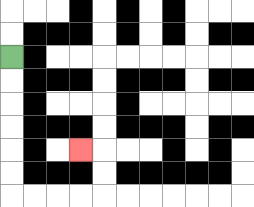{'start': '[0, 2]', 'end': '[3, 6]', 'path_directions': 'D,D,D,D,D,D,R,R,R,R,U,U,L', 'path_coordinates': '[[0, 2], [0, 3], [0, 4], [0, 5], [0, 6], [0, 7], [0, 8], [1, 8], [2, 8], [3, 8], [4, 8], [4, 7], [4, 6], [3, 6]]'}